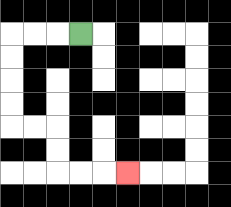{'start': '[3, 1]', 'end': '[5, 7]', 'path_directions': 'L,L,L,D,D,D,D,R,R,D,D,R,R,R', 'path_coordinates': '[[3, 1], [2, 1], [1, 1], [0, 1], [0, 2], [0, 3], [0, 4], [0, 5], [1, 5], [2, 5], [2, 6], [2, 7], [3, 7], [4, 7], [5, 7]]'}